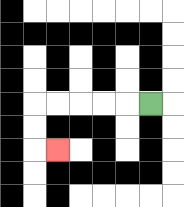{'start': '[6, 4]', 'end': '[2, 6]', 'path_directions': 'L,L,L,L,L,D,D,R', 'path_coordinates': '[[6, 4], [5, 4], [4, 4], [3, 4], [2, 4], [1, 4], [1, 5], [1, 6], [2, 6]]'}